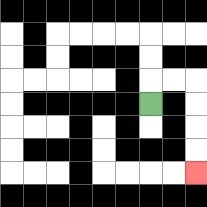{'start': '[6, 4]', 'end': '[8, 7]', 'path_directions': 'U,R,R,D,D,D,D', 'path_coordinates': '[[6, 4], [6, 3], [7, 3], [8, 3], [8, 4], [8, 5], [8, 6], [8, 7]]'}